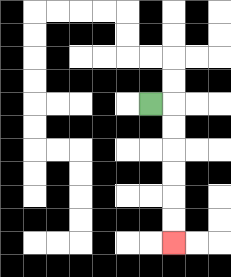{'start': '[6, 4]', 'end': '[7, 10]', 'path_directions': 'R,D,D,D,D,D,D', 'path_coordinates': '[[6, 4], [7, 4], [7, 5], [7, 6], [7, 7], [7, 8], [7, 9], [7, 10]]'}